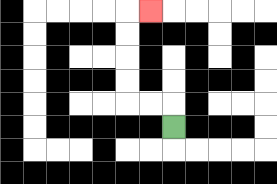{'start': '[7, 5]', 'end': '[6, 0]', 'path_directions': 'U,L,L,U,U,U,U,R', 'path_coordinates': '[[7, 5], [7, 4], [6, 4], [5, 4], [5, 3], [5, 2], [5, 1], [5, 0], [6, 0]]'}